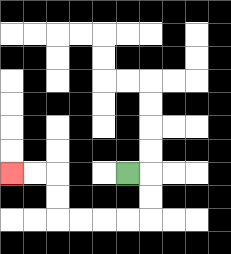{'start': '[5, 7]', 'end': '[0, 7]', 'path_directions': 'R,D,D,L,L,L,L,U,U,L,L', 'path_coordinates': '[[5, 7], [6, 7], [6, 8], [6, 9], [5, 9], [4, 9], [3, 9], [2, 9], [2, 8], [2, 7], [1, 7], [0, 7]]'}